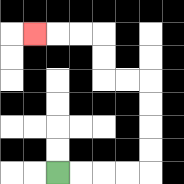{'start': '[2, 7]', 'end': '[1, 1]', 'path_directions': 'R,R,R,R,U,U,U,U,L,L,U,U,L,L,L', 'path_coordinates': '[[2, 7], [3, 7], [4, 7], [5, 7], [6, 7], [6, 6], [6, 5], [6, 4], [6, 3], [5, 3], [4, 3], [4, 2], [4, 1], [3, 1], [2, 1], [1, 1]]'}